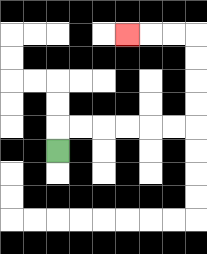{'start': '[2, 6]', 'end': '[5, 1]', 'path_directions': 'U,R,R,R,R,R,R,U,U,U,U,L,L,L', 'path_coordinates': '[[2, 6], [2, 5], [3, 5], [4, 5], [5, 5], [6, 5], [7, 5], [8, 5], [8, 4], [8, 3], [8, 2], [8, 1], [7, 1], [6, 1], [5, 1]]'}